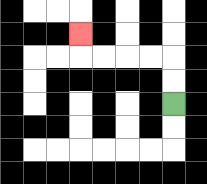{'start': '[7, 4]', 'end': '[3, 1]', 'path_directions': 'U,U,L,L,L,L,U', 'path_coordinates': '[[7, 4], [7, 3], [7, 2], [6, 2], [5, 2], [4, 2], [3, 2], [3, 1]]'}